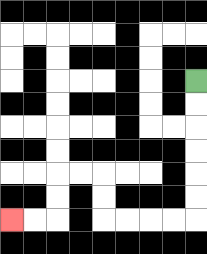{'start': '[8, 3]', 'end': '[0, 9]', 'path_directions': 'D,D,D,D,D,D,L,L,L,L,U,U,L,L,D,D,L,L', 'path_coordinates': '[[8, 3], [8, 4], [8, 5], [8, 6], [8, 7], [8, 8], [8, 9], [7, 9], [6, 9], [5, 9], [4, 9], [4, 8], [4, 7], [3, 7], [2, 7], [2, 8], [2, 9], [1, 9], [0, 9]]'}